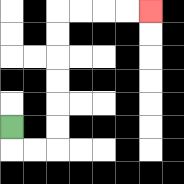{'start': '[0, 5]', 'end': '[6, 0]', 'path_directions': 'D,R,R,U,U,U,U,U,U,R,R,R,R', 'path_coordinates': '[[0, 5], [0, 6], [1, 6], [2, 6], [2, 5], [2, 4], [2, 3], [2, 2], [2, 1], [2, 0], [3, 0], [4, 0], [5, 0], [6, 0]]'}